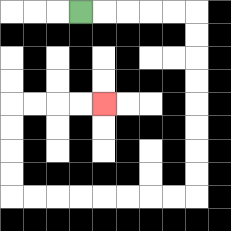{'start': '[3, 0]', 'end': '[4, 4]', 'path_directions': 'R,R,R,R,R,D,D,D,D,D,D,D,D,L,L,L,L,L,L,L,L,U,U,U,U,R,R,R,R', 'path_coordinates': '[[3, 0], [4, 0], [5, 0], [6, 0], [7, 0], [8, 0], [8, 1], [8, 2], [8, 3], [8, 4], [8, 5], [8, 6], [8, 7], [8, 8], [7, 8], [6, 8], [5, 8], [4, 8], [3, 8], [2, 8], [1, 8], [0, 8], [0, 7], [0, 6], [0, 5], [0, 4], [1, 4], [2, 4], [3, 4], [4, 4]]'}